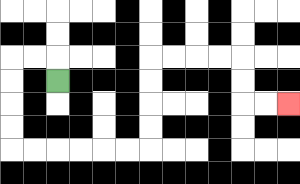{'start': '[2, 3]', 'end': '[12, 4]', 'path_directions': 'U,L,L,D,D,D,D,R,R,R,R,R,R,U,U,U,U,R,R,R,R,D,D,R,R', 'path_coordinates': '[[2, 3], [2, 2], [1, 2], [0, 2], [0, 3], [0, 4], [0, 5], [0, 6], [1, 6], [2, 6], [3, 6], [4, 6], [5, 6], [6, 6], [6, 5], [6, 4], [6, 3], [6, 2], [7, 2], [8, 2], [9, 2], [10, 2], [10, 3], [10, 4], [11, 4], [12, 4]]'}